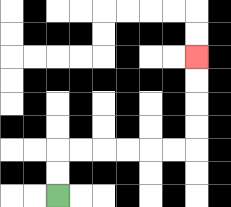{'start': '[2, 8]', 'end': '[8, 2]', 'path_directions': 'U,U,R,R,R,R,R,R,U,U,U,U', 'path_coordinates': '[[2, 8], [2, 7], [2, 6], [3, 6], [4, 6], [5, 6], [6, 6], [7, 6], [8, 6], [8, 5], [8, 4], [8, 3], [8, 2]]'}